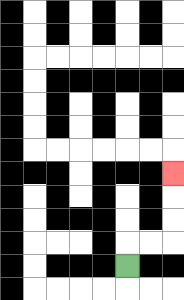{'start': '[5, 11]', 'end': '[7, 7]', 'path_directions': 'U,R,R,U,U,U', 'path_coordinates': '[[5, 11], [5, 10], [6, 10], [7, 10], [7, 9], [7, 8], [7, 7]]'}